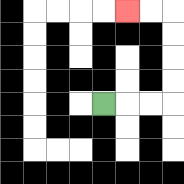{'start': '[4, 4]', 'end': '[5, 0]', 'path_directions': 'R,R,R,U,U,U,U,L,L', 'path_coordinates': '[[4, 4], [5, 4], [6, 4], [7, 4], [7, 3], [7, 2], [7, 1], [7, 0], [6, 0], [5, 0]]'}